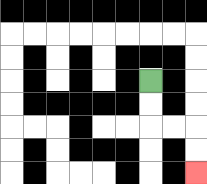{'start': '[6, 3]', 'end': '[8, 7]', 'path_directions': 'D,D,R,R,D,D', 'path_coordinates': '[[6, 3], [6, 4], [6, 5], [7, 5], [8, 5], [8, 6], [8, 7]]'}